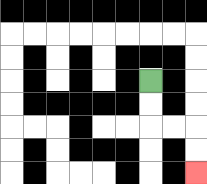{'start': '[6, 3]', 'end': '[8, 7]', 'path_directions': 'D,D,R,R,D,D', 'path_coordinates': '[[6, 3], [6, 4], [6, 5], [7, 5], [8, 5], [8, 6], [8, 7]]'}